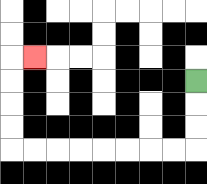{'start': '[8, 3]', 'end': '[1, 2]', 'path_directions': 'D,D,D,L,L,L,L,L,L,L,L,U,U,U,U,R', 'path_coordinates': '[[8, 3], [8, 4], [8, 5], [8, 6], [7, 6], [6, 6], [5, 6], [4, 6], [3, 6], [2, 6], [1, 6], [0, 6], [0, 5], [0, 4], [0, 3], [0, 2], [1, 2]]'}